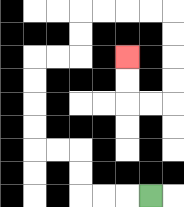{'start': '[6, 8]', 'end': '[5, 2]', 'path_directions': 'L,L,L,U,U,L,L,U,U,U,U,R,R,U,U,R,R,R,R,D,D,D,D,L,L,U,U', 'path_coordinates': '[[6, 8], [5, 8], [4, 8], [3, 8], [3, 7], [3, 6], [2, 6], [1, 6], [1, 5], [1, 4], [1, 3], [1, 2], [2, 2], [3, 2], [3, 1], [3, 0], [4, 0], [5, 0], [6, 0], [7, 0], [7, 1], [7, 2], [7, 3], [7, 4], [6, 4], [5, 4], [5, 3], [5, 2]]'}